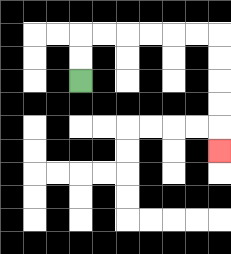{'start': '[3, 3]', 'end': '[9, 6]', 'path_directions': 'U,U,R,R,R,R,R,R,D,D,D,D,D', 'path_coordinates': '[[3, 3], [3, 2], [3, 1], [4, 1], [5, 1], [6, 1], [7, 1], [8, 1], [9, 1], [9, 2], [9, 3], [9, 4], [9, 5], [9, 6]]'}